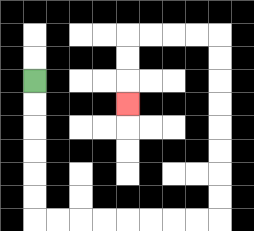{'start': '[1, 3]', 'end': '[5, 4]', 'path_directions': 'D,D,D,D,D,D,R,R,R,R,R,R,R,R,U,U,U,U,U,U,U,U,L,L,L,L,D,D,D', 'path_coordinates': '[[1, 3], [1, 4], [1, 5], [1, 6], [1, 7], [1, 8], [1, 9], [2, 9], [3, 9], [4, 9], [5, 9], [6, 9], [7, 9], [8, 9], [9, 9], [9, 8], [9, 7], [9, 6], [9, 5], [9, 4], [9, 3], [9, 2], [9, 1], [8, 1], [7, 1], [6, 1], [5, 1], [5, 2], [5, 3], [5, 4]]'}